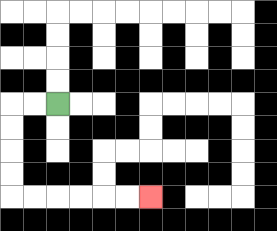{'start': '[2, 4]', 'end': '[6, 8]', 'path_directions': 'L,L,D,D,D,D,R,R,R,R,R,R', 'path_coordinates': '[[2, 4], [1, 4], [0, 4], [0, 5], [0, 6], [0, 7], [0, 8], [1, 8], [2, 8], [3, 8], [4, 8], [5, 8], [6, 8]]'}